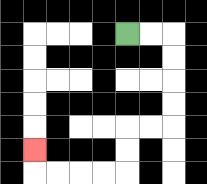{'start': '[5, 1]', 'end': '[1, 6]', 'path_directions': 'R,R,D,D,D,D,L,L,D,D,L,L,L,L,U', 'path_coordinates': '[[5, 1], [6, 1], [7, 1], [7, 2], [7, 3], [7, 4], [7, 5], [6, 5], [5, 5], [5, 6], [5, 7], [4, 7], [3, 7], [2, 7], [1, 7], [1, 6]]'}